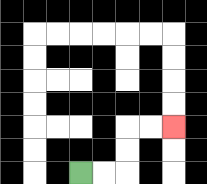{'start': '[3, 7]', 'end': '[7, 5]', 'path_directions': 'R,R,U,U,R,R', 'path_coordinates': '[[3, 7], [4, 7], [5, 7], [5, 6], [5, 5], [6, 5], [7, 5]]'}